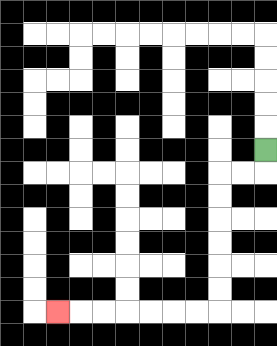{'start': '[11, 6]', 'end': '[2, 13]', 'path_directions': 'D,L,L,D,D,D,D,D,D,L,L,L,L,L,L,L', 'path_coordinates': '[[11, 6], [11, 7], [10, 7], [9, 7], [9, 8], [9, 9], [9, 10], [9, 11], [9, 12], [9, 13], [8, 13], [7, 13], [6, 13], [5, 13], [4, 13], [3, 13], [2, 13]]'}